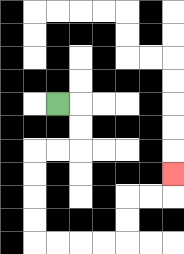{'start': '[2, 4]', 'end': '[7, 7]', 'path_directions': 'R,D,D,L,L,D,D,D,D,R,R,R,R,U,U,R,R,U', 'path_coordinates': '[[2, 4], [3, 4], [3, 5], [3, 6], [2, 6], [1, 6], [1, 7], [1, 8], [1, 9], [1, 10], [2, 10], [3, 10], [4, 10], [5, 10], [5, 9], [5, 8], [6, 8], [7, 8], [7, 7]]'}